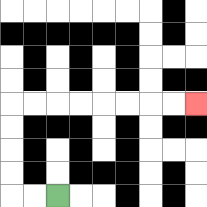{'start': '[2, 8]', 'end': '[8, 4]', 'path_directions': 'L,L,U,U,U,U,R,R,R,R,R,R,R,R', 'path_coordinates': '[[2, 8], [1, 8], [0, 8], [0, 7], [0, 6], [0, 5], [0, 4], [1, 4], [2, 4], [3, 4], [4, 4], [5, 4], [6, 4], [7, 4], [8, 4]]'}